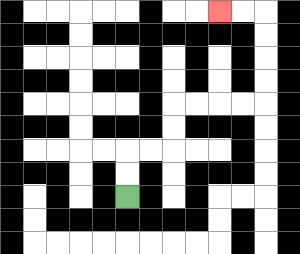{'start': '[5, 8]', 'end': '[9, 0]', 'path_directions': 'U,U,R,R,U,U,R,R,R,R,U,U,U,U,L,L', 'path_coordinates': '[[5, 8], [5, 7], [5, 6], [6, 6], [7, 6], [7, 5], [7, 4], [8, 4], [9, 4], [10, 4], [11, 4], [11, 3], [11, 2], [11, 1], [11, 0], [10, 0], [9, 0]]'}